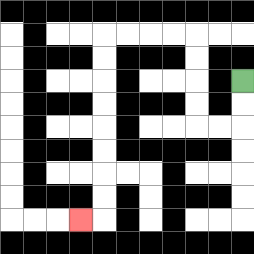{'start': '[10, 3]', 'end': '[3, 9]', 'path_directions': 'D,D,L,L,U,U,U,U,L,L,L,L,D,D,D,D,D,D,D,D,L', 'path_coordinates': '[[10, 3], [10, 4], [10, 5], [9, 5], [8, 5], [8, 4], [8, 3], [8, 2], [8, 1], [7, 1], [6, 1], [5, 1], [4, 1], [4, 2], [4, 3], [4, 4], [4, 5], [4, 6], [4, 7], [4, 8], [4, 9], [3, 9]]'}